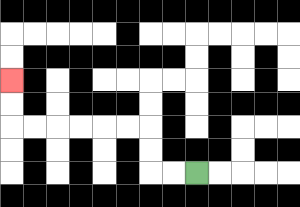{'start': '[8, 7]', 'end': '[0, 3]', 'path_directions': 'L,L,U,U,L,L,L,L,L,L,U,U', 'path_coordinates': '[[8, 7], [7, 7], [6, 7], [6, 6], [6, 5], [5, 5], [4, 5], [3, 5], [2, 5], [1, 5], [0, 5], [0, 4], [0, 3]]'}